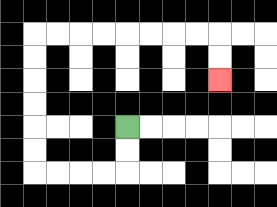{'start': '[5, 5]', 'end': '[9, 3]', 'path_directions': 'D,D,L,L,L,L,U,U,U,U,U,U,R,R,R,R,R,R,R,R,D,D', 'path_coordinates': '[[5, 5], [5, 6], [5, 7], [4, 7], [3, 7], [2, 7], [1, 7], [1, 6], [1, 5], [1, 4], [1, 3], [1, 2], [1, 1], [2, 1], [3, 1], [4, 1], [5, 1], [6, 1], [7, 1], [8, 1], [9, 1], [9, 2], [9, 3]]'}